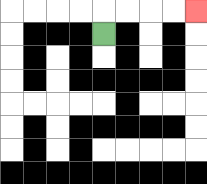{'start': '[4, 1]', 'end': '[8, 0]', 'path_directions': 'U,R,R,R,R', 'path_coordinates': '[[4, 1], [4, 0], [5, 0], [6, 0], [7, 0], [8, 0]]'}